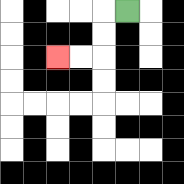{'start': '[5, 0]', 'end': '[2, 2]', 'path_directions': 'L,D,D,L,L', 'path_coordinates': '[[5, 0], [4, 0], [4, 1], [4, 2], [3, 2], [2, 2]]'}